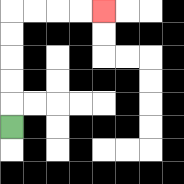{'start': '[0, 5]', 'end': '[4, 0]', 'path_directions': 'U,U,U,U,U,R,R,R,R', 'path_coordinates': '[[0, 5], [0, 4], [0, 3], [0, 2], [0, 1], [0, 0], [1, 0], [2, 0], [3, 0], [4, 0]]'}